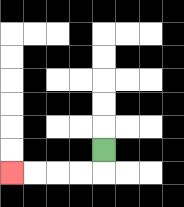{'start': '[4, 6]', 'end': '[0, 7]', 'path_directions': 'D,L,L,L,L', 'path_coordinates': '[[4, 6], [4, 7], [3, 7], [2, 7], [1, 7], [0, 7]]'}